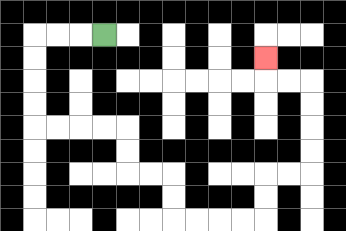{'start': '[4, 1]', 'end': '[11, 2]', 'path_directions': 'L,L,L,D,D,D,D,R,R,R,R,D,D,R,R,D,D,R,R,R,R,U,U,R,R,U,U,U,U,L,L,U', 'path_coordinates': '[[4, 1], [3, 1], [2, 1], [1, 1], [1, 2], [1, 3], [1, 4], [1, 5], [2, 5], [3, 5], [4, 5], [5, 5], [5, 6], [5, 7], [6, 7], [7, 7], [7, 8], [7, 9], [8, 9], [9, 9], [10, 9], [11, 9], [11, 8], [11, 7], [12, 7], [13, 7], [13, 6], [13, 5], [13, 4], [13, 3], [12, 3], [11, 3], [11, 2]]'}